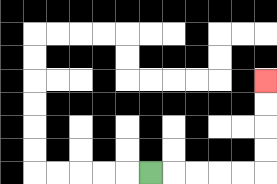{'start': '[6, 7]', 'end': '[11, 3]', 'path_directions': 'R,R,R,R,R,U,U,U,U', 'path_coordinates': '[[6, 7], [7, 7], [8, 7], [9, 7], [10, 7], [11, 7], [11, 6], [11, 5], [11, 4], [11, 3]]'}